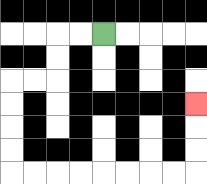{'start': '[4, 1]', 'end': '[8, 4]', 'path_directions': 'L,L,D,D,L,L,D,D,D,D,R,R,R,R,R,R,R,R,U,U,U', 'path_coordinates': '[[4, 1], [3, 1], [2, 1], [2, 2], [2, 3], [1, 3], [0, 3], [0, 4], [0, 5], [0, 6], [0, 7], [1, 7], [2, 7], [3, 7], [4, 7], [5, 7], [6, 7], [7, 7], [8, 7], [8, 6], [8, 5], [8, 4]]'}